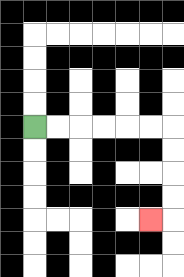{'start': '[1, 5]', 'end': '[6, 9]', 'path_directions': 'R,R,R,R,R,R,D,D,D,D,L', 'path_coordinates': '[[1, 5], [2, 5], [3, 5], [4, 5], [5, 5], [6, 5], [7, 5], [7, 6], [7, 7], [7, 8], [7, 9], [6, 9]]'}